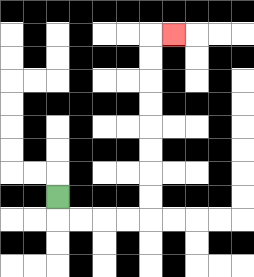{'start': '[2, 8]', 'end': '[7, 1]', 'path_directions': 'D,R,R,R,R,U,U,U,U,U,U,U,U,R', 'path_coordinates': '[[2, 8], [2, 9], [3, 9], [4, 9], [5, 9], [6, 9], [6, 8], [6, 7], [6, 6], [6, 5], [6, 4], [6, 3], [6, 2], [6, 1], [7, 1]]'}